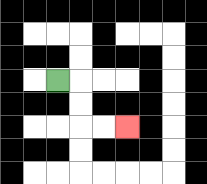{'start': '[2, 3]', 'end': '[5, 5]', 'path_directions': 'R,D,D,R,R', 'path_coordinates': '[[2, 3], [3, 3], [3, 4], [3, 5], [4, 5], [5, 5]]'}